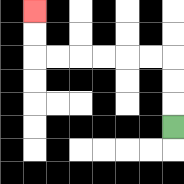{'start': '[7, 5]', 'end': '[1, 0]', 'path_directions': 'U,U,U,L,L,L,L,L,L,U,U', 'path_coordinates': '[[7, 5], [7, 4], [7, 3], [7, 2], [6, 2], [5, 2], [4, 2], [3, 2], [2, 2], [1, 2], [1, 1], [1, 0]]'}